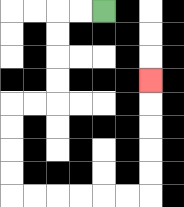{'start': '[4, 0]', 'end': '[6, 3]', 'path_directions': 'L,L,D,D,D,D,L,L,D,D,D,D,R,R,R,R,R,R,U,U,U,U,U', 'path_coordinates': '[[4, 0], [3, 0], [2, 0], [2, 1], [2, 2], [2, 3], [2, 4], [1, 4], [0, 4], [0, 5], [0, 6], [0, 7], [0, 8], [1, 8], [2, 8], [3, 8], [4, 8], [5, 8], [6, 8], [6, 7], [6, 6], [6, 5], [6, 4], [6, 3]]'}